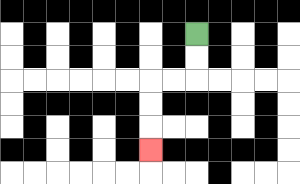{'start': '[8, 1]', 'end': '[6, 6]', 'path_directions': 'D,D,L,L,D,D,D', 'path_coordinates': '[[8, 1], [8, 2], [8, 3], [7, 3], [6, 3], [6, 4], [6, 5], [6, 6]]'}